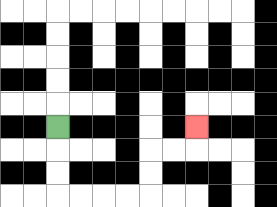{'start': '[2, 5]', 'end': '[8, 5]', 'path_directions': 'D,D,D,R,R,R,R,U,U,R,R,U', 'path_coordinates': '[[2, 5], [2, 6], [2, 7], [2, 8], [3, 8], [4, 8], [5, 8], [6, 8], [6, 7], [6, 6], [7, 6], [8, 6], [8, 5]]'}